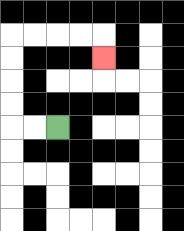{'start': '[2, 5]', 'end': '[4, 2]', 'path_directions': 'L,L,U,U,U,U,R,R,R,R,D', 'path_coordinates': '[[2, 5], [1, 5], [0, 5], [0, 4], [0, 3], [0, 2], [0, 1], [1, 1], [2, 1], [3, 1], [4, 1], [4, 2]]'}